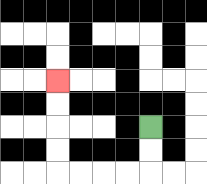{'start': '[6, 5]', 'end': '[2, 3]', 'path_directions': 'D,D,L,L,L,L,U,U,U,U', 'path_coordinates': '[[6, 5], [6, 6], [6, 7], [5, 7], [4, 7], [3, 7], [2, 7], [2, 6], [2, 5], [2, 4], [2, 3]]'}